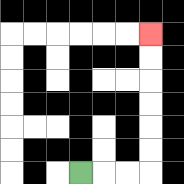{'start': '[3, 7]', 'end': '[6, 1]', 'path_directions': 'R,R,R,U,U,U,U,U,U', 'path_coordinates': '[[3, 7], [4, 7], [5, 7], [6, 7], [6, 6], [6, 5], [6, 4], [6, 3], [6, 2], [6, 1]]'}